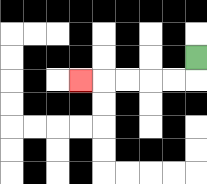{'start': '[8, 2]', 'end': '[3, 3]', 'path_directions': 'D,L,L,L,L,L', 'path_coordinates': '[[8, 2], [8, 3], [7, 3], [6, 3], [5, 3], [4, 3], [3, 3]]'}